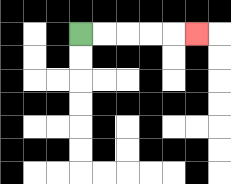{'start': '[3, 1]', 'end': '[8, 1]', 'path_directions': 'R,R,R,R,R', 'path_coordinates': '[[3, 1], [4, 1], [5, 1], [6, 1], [7, 1], [8, 1]]'}